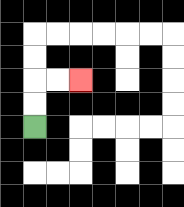{'start': '[1, 5]', 'end': '[3, 3]', 'path_directions': 'U,U,R,R', 'path_coordinates': '[[1, 5], [1, 4], [1, 3], [2, 3], [3, 3]]'}